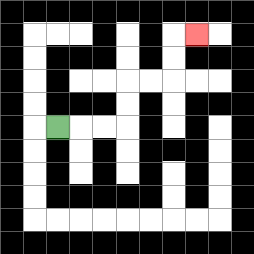{'start': '[2, 5]', 'end': '[8, 1]', 'path_directions': 'R,R,R,U,U,R,R,U,U,R', 'path_coordinates': '[[2, 5], [3, 5], [4, 5], [5, 5], [5, 4], [5, 3], [6, 3], [7, 3], [7, 2], [7, 1], [8, 1]]'}